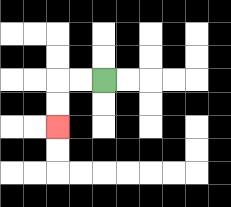{'start': '[4, 3]', 'end': '[2, 5]', 'path_directions': 'L,L,D,D', 'path_coordinates': '[[4, 3], [3, 3], [2, 3], [2, 4], [2, 5]]'}